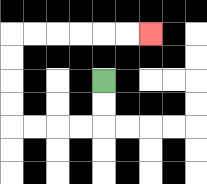{'start': '[4, 3]', 'end': '[6, 1]', 'path_directions': 'D,D,L,L,L,L,U,U,U,U,R,R,R,R,R,R', 'path_coordinates': '[[4, 3], [4, 4], [4, 5], [3, 5], [2, 5], [1, 5], [0, 5], [0, 4], [0, 3], [0, 2], [0, 1], [1, 1], [2, 1], [3, 1], [4, 1], [5, 1], [6, 1]]'}